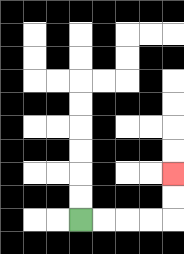{'start': '[3, 9]', 'end': '[7, 7]', 'path_directions': 'R,R,R,R,U,U', 'path_coordinates': '[[3, 9], [4, 9], [5, 9], [6, 9], [7, 9], [7, 8], [7, 7]]'}